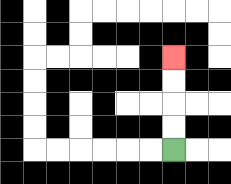{'start': '[7, 6]', 'end': '[7, 2]', 'path_directions': 'U,U,U,U', 'path_coordinates': '[[7, 6], [7, 5], [7, 4], [7, 3], [7, 2]]'}